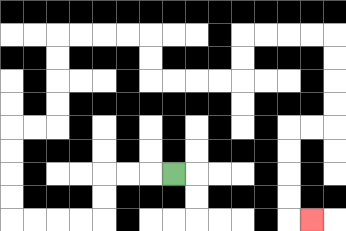{'start': '[7, 7]', 'end': '[13, 9]', 'path_directions': 'L,L,L,D,D,L,L,L,L,U,U,U,U,R,R,U,U,U,U,R,R,R,R,D,D,R,R,R,R,U,U,R,R,R,R,D,D,D,D,L,L,D,D,D,D,R', 'path_coordinates': '[[7, 7], [6, 7], [5, 7], [4, 7], [4, 8], [4, 9], [3, 9], [2, 9], [1, 9], [0, 9], [0, 8], [0, 7], [0, 6], [0, 5], [1, 5], [2, 5], [2, 4], [2, 3], [2, 2], [2, 1], [3, 1], [4, 1], [5, 1], [6, 1], [6, 2], [6, 3], [7, 3], [8, 3], [9, 3], [10, 3], [10, 2], [10, 1], [11, 1], [12, 1], [13, 1], [14, 1], [14, 2], [14, 3], [14, 4], [14, 5], [13, 5], [12, 5], [12, 6], [12, 7], [12, 8], [12, 9], [13, 9]]'}